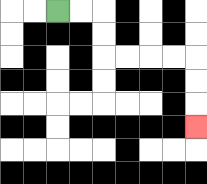{'start': '[2, 0]', 'end': '[8, 5]', 'path_directions': 'R,R,D,D,R,R,R,R,D,D,D', 'path_coordinates': '[[2, 0], [3, 0], [4, 0], [4, 1], [4, 2], [5, 2], [6, 2], [7, 2], [8, 2], [8, 3], [8, 4], [8, 5]]'}